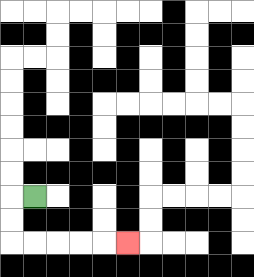{'start': '[1, 8]', 'end': '[5, 10]', 'path_directions': 'L,D,D,R,R,R,R,R', 'path_coordinates': '[[1, 8], [0, 8], [0, 9], [0, 10], [1, 10], [2, 10], [3, 10], [4, 10], [5, 10]]'}